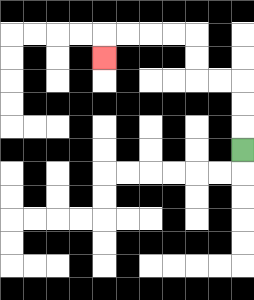{'start': '[10, 6]', 'end': '[4, 2]', 'path_directions': 'U,U,U,L,L,U,U,L,L,L,L,D', 'path_coordinates': '[[10, 6], [10, 5], [10, 4], [10, 3], [9, 3], [8, 3], [8, 2], [8, 1], [7, 1], [6, 1], [5, 1], [4, 1], [4, 2]]'}